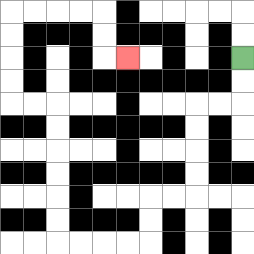{'start': '[10, 2]', 'end': '[5, 2]', 'path_directions': 'D,D,L,L,D,D,D,D,L,L,D,D,L,L,L,L,U,U,U,U,U,U,L,L,U,U,U,U,R,R,R,R,D,D,R', 'path_coordinates': '[[10, 2], [10, 3], [10, 4], [9, 4], [8, 4], [8, 5], [8, 6], [8, 7], [8, 8], [7, 8], [6, 8], [6, 9], [6, 10], [5, 10], [4, 10], [3, 10], [2, 10], [2, 9], [2, 8], [2, 7], [2, 6], [2, 5], [2, 4], [1, 4], [0, 4], [0, 3], [0, 2], [0, 1], [0, 0], [1, 0], [2, 0], [3, 0], [4, 0], [4, 1], [4, 2], [5, 2]]'}